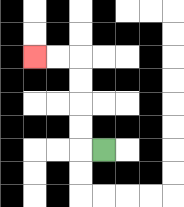{'start': '[4, 6]', 'end': '[1, 2]', 'path_directions': 'L,U,U,U,U,L,L', 'path_coordinates': '[[4, 6], [3, 6], [3, 5], [3, 4], [3, 3], [3, 2], [2, 2], [1, 2]]'}